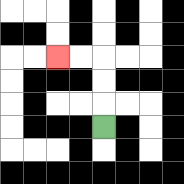{'start': '[4, 5]', 'end': '[2, 2]', 'path_directions': 'U,U,U,L,L', 'path_coordinates': '[[4, 5], [4, 4], [4, 3], [4, 2], [3, 2], [2, 2]]'}